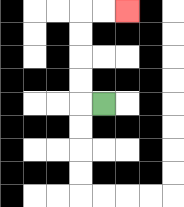{'start': '[4, 4]', 'end': '[5, 0]', 'path_directions': 'L,U,U,U,U,R,R', 'path_coordinates': '[[4, 4], [3, 4], [3, 3], [3, 2], [3, 1], [3, 0], [4, 0], [5, 0]]'}